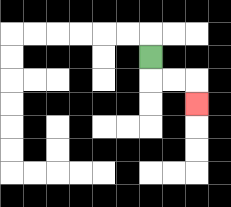{'start': '[6, 2]', 'end': '[8, 4]', 'path_directions': 'D,R,R,D', 'path_coordinates': '[[6, 2], [6, 3], [7, 3], [8, 3], [8, 4]]'}